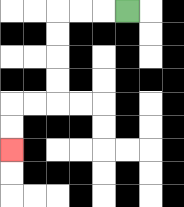{'start': '[5, 0]', 'end': '[0, 6]', 'path_directions': 'L,L,L,D,D,D,D,L,L,D,D', 'path_coordinates': '[[5, 0], [4, 0], [3, 0], [2, 0], [2, 1], [2, 2], [2, 3], [2, 4], [1, 4], [0, 4], [0, 5], [0, 6]]'}